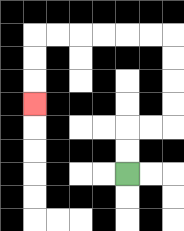{'start': '[5, 7]', 'end': '[1, 4]', 'path_directions': 'U,U,R,R,U,U,U,U,L,L,L,L,L,L,D,D,D', 'path_coordinates': '[[5, 7], [5, 6], [5, 5], [6, 5], [7, 5], [7, 4], [7, 3], [7, 2], [7, 1], [6, 1], [5, 1], [4, 1], [3, 1], [2, 1], [1, 1], [1, 2], [1, 3], [1, 4]]'}